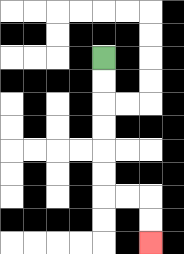{'start': '[4, 2]', 'end': '[6, 10]', 'path_directions': 'D,D,D,D,D,D,R,R,D,D', 'path_coordinates': '[[4, 2], [4, 3], [4, 4], [4, 5], [4, 6], [4, 7], [4, 8], [5, 8], [6, 8], [6, 9], [6, 10]]'}